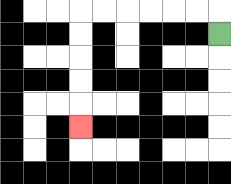{'start': '[9, 1]', 'end': '[3, 5]', 'path_directions': 'U,L,L,L,L,L,L,D,D,D,D,D', 'path_coordinates': '[[9, 1], [9, 0], [8, 0], [7, 0], [6, 0], [5, 0], [4, 0], [3, 0], [3, 1], [3, 2], [3, 3], [3, 4], [3, 5]]'}